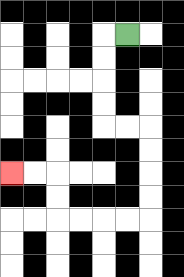{'start': '[5, 1]', 'end': '[0, 7]', 'path_directions': 'L,D,D,D,D,R,R,D,D,D,D,L,L,L,L,U,U,L,L', 'path_coordinates': '[[5, 1], [4, 1], [4, 2], [4, 3], [4, 4], [4, 5], [5, 5], [6, 5], [6, 6], [6, 7], [6, 8], [6, 9], [5, 9], [4, 9], [3, 9], [2, 9], [2, 8], [2, 7], [1, 7], [0, 7]]'}